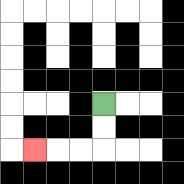{'start': '[4, 4]', 'end': '[1, 6]', 'path_directions': 'D,D,L,L,L', 'path_coordinates': '[[4, 4], [4, 5], [4, 6], [3, 6], [2, 6], [1, 6]]'}